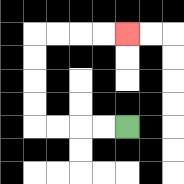{'start': '[5, 5]', 'end': '[5, 1]', 'path_directions': 'L,L,L,L,U,U,U,U,R,R,R,R', 'path_coordinates': '[[5, 5], [4, 5], [3, 5], [2, 5], [1, 5], [1, 4], [1, 3], [1, 2], [1, 1], [2, 1], [3, 1], [4, 1], [5, 1]]'}